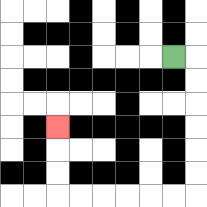{'start': '[7, 2]', 'end': '[2, 5]', 'path_directions': 'R,D,D,D,D,D,D,L,L,L,L,L,L,U,U,U', 'path_coordinates': '[[7, 2], [8, 2], [8, 3], [8, 4], [8, 5], [8, 6], [8, 7], [8, 8], [7, 8], [6, 8], [5, 8], [4, 8], [3, 8], [2, 8], [2, 7], [2, 6], [2, 5]]'}